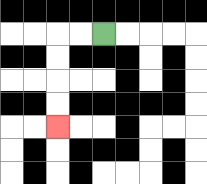{'start': '[4, 1]', 'end': '[2, 5]', 'path_directions': 'L,L,D,D,D,D', 'path_coordinates': '[[4, 1], [3, 1], [2, 1], [2, 2], [2, 3], [2, 4], [2, 5]]'}